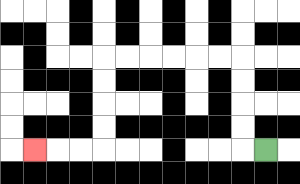{'start': '[11, 6]', 'end': '[1, 6]', 'path_directions': 'L,U,U,U,U,L,L,L,L,L,L,D,D,D,D,L,L,L', 'path_coordinates': '[[11, 6], [10, 6], [10, 5], [10, 4], [10, 3], [10, 2], [9, 2], [8, 2], [7, 2], [6, 2], [5, 2], [4, 2], [4, 3], [4, 4], [4, 5], [4, 6], [3, 6], [2, 6], [1, 6]]'}